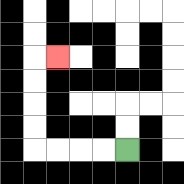{'start': '[5, 6]', 'end': '[2, 2]', 'path_directions': 'L,L,L,L,U,U,U,U,R', 'path_coordinates': '[[5, 6], [4, 6], [3, 6], [2, 6], [1, 6], [1, 5], [1, 4], [1, 3], [1, 2], [2, 2]]'}